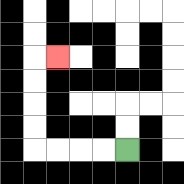{'start': '[5, 6]', 'end': '[2, 2]', 'path_directions': 'L,L,L,L,U,U,U,U,R', 'path_coordinates': '[[5, 6], [4, 6], [3, 6], [2, 6], [1, 6], [1, 5], [1, 4], [1, 3], [1, 2], [2, 2]]'}